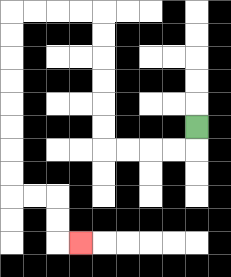{'start': '[8, 5]', 'end': '[3, 10]', 'path_directions': 'D,L,L,L,L,U,U,U,U,U,U,L,L,L,L,D,D,D,D,D,D,D,D,R,R,D,D,R', 'path_coordinates': '[[8, 5], [8, 6], [7, 6], [6, 6], [5, 6], [4, 6], [4, 5], [4, 4], [4, 3], [4, 2], [4, 1], [4, 0], [3, 0], [2, 0], [1, 0], [0, 0], [0, 1], [0, 2], [0, 3], [0, 4], [0, 5], [0, 6], [0, 7], [0, 8], [1, 8], [2, 8], [2, 9], [2, 10], [3, 10]]'}